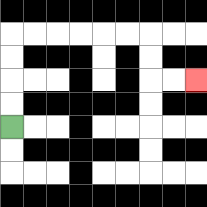{'start': '[0, 5]', 'end': '[8, 3]', 'path_directions': 'U,U,U,U,R,R,R,R,R,R,D,D,R,R', 'path_coordinates': '[[0, 5], [0, 4], [0, 3], [0, 2], [0, 1], [1, 1], [2, 1], [3, 1], [4, 1], [5, 1], [6, 1], [6, 2], [6, 3], [7, 3], [8, 3]]'}